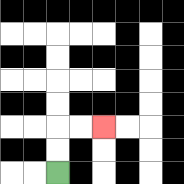{'start': '[2, 7]', 'end': '[4, 5]', 'path_directions': 'U,U,R,R', 'path_coordinates': '[[2, 7], [2, 6], [2, 5], [3, 5], [4, 5]]'}